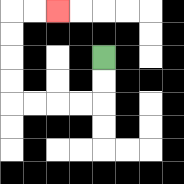{'start': '[4, 2]', 'end': '[2, 0]', 'path_directions': 'D,D,L,L,L,L,U,U,U,U,R,R', 'path_coordinates': '[[4, 2], [4, 3], [4, 4], [3, 4], [2, 4], [1, 4], [0, 4], [0, 3], [0, 2], [0, 1], [0, 0], [1, 0], [2, 0]]'}